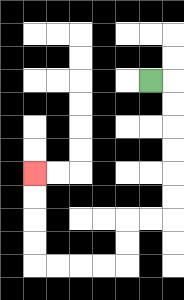{'start': '[6, 3]', 'end': '[1, 7]', 'path_directions': 'R,D,D,D,D,D,D,L,L,D,D,L,L,L,L,U,U,U,U', 'path_coordinates': '[[6, 3], [7, 3], [7, 4], [7, 5], [7, 6], [7, 7], [7, 8], [7, 9], [6, 9], [5, 9], [5, 10], [5, 11], [4, 11], [3, 11], [2, 11], [1, 11], [1, 10], [1, 9], [1, 8], [1, 7]]'}